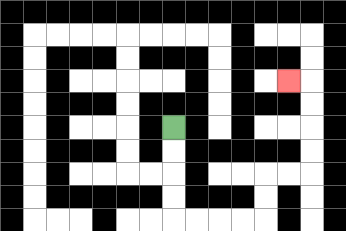{'start': '[7, 5]', 'end': '[12, 3]', 'path_directions': 'D,D,D,D,R,R,R,R,U,U,R,R,U,U,U,U,L', 'path_coordinates': '[[7, 5], [7, 6], [7, 7], [7, 8], [7, 9], [8, 9], [9, 9], [10, 9], [11, 9], [11, 8], [11, 7], [12, 7], [13, 7], [13, 6], [13, 5], [13, 4], [13, 3], [12, 3]]'}